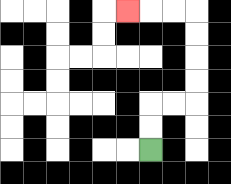{'start': '[6, 6]', 'end': '[5, 0]', 'path_directions': 'U,U,R,R,U,U,U,U,L,L,L', 'path_coordinates': '[[6, 6], [6, 5], [6, 4], [7, 4], [8, 4], [8, 3], [8, 2], [8, 1], [8, 0], [7, 0], [6, 0], [5, 0]]'}